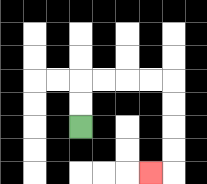{'start': '[3, 5]', 'end': '[6, 7]', 'path_directions': 'U,U,R,R,R,R,D,D,D,D,L', 'path_coordinates': '[[3, 5], [3, 4], [3, 3], [4, 3], [5, 3], [6, 3], [7, 3], [7, 4], [7, 5], [7, 6], [7, 7], [6, 7]]'}